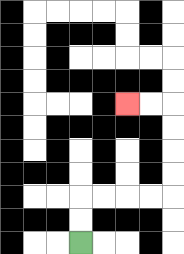{'start': '[3, 10]', 'end': '[5, 4]', 'path_directions': 'U,U,R,R,R,R,U,U,U,U,L,L', 'path_coordinates': '[[3, 10], [3, 9], [3, 8], [4, 8], [5, 8], [6, 8], [7, 8], [7, 7], [7, 6], [7, 5], [7, 4], [6, 4], [5, 4]]'}